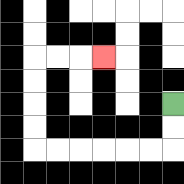{'start': '[7, 4]', 'end': '[4, 2]', 'path_directions': 'D,D,L,L,L,L,L,L,U,U,U,U,R,R,R', 'path_coordinates': '[[7, 4], [7, 5], [7, 6], [6, 6], [5, 6], [4, 6], [3, 6], [2, 6], [1, 6], [1, 5], [1, 4], [1, 3], [1, 2], [2, 2], [3, 2], [4, 2]]'}